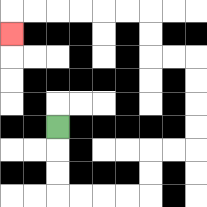{'start': '[2, 5]', 'end': '[0, 1]', 'path_directions': 'D,D,D,R,R,R,R,U,U,R,R,U,U,U,U,L,L,U,U,L,L,L,L,L,L,D', 'path_coordinates': '[[2, 5], [2, 6], [2, 7], [2, 8], [3, 8], [4, 8], [5, 8], [6, 8], [6, 7], [6, 6], [7, 6], [8, 6], [8, 5], [8, 4], [8, 3], [8, 2], [7, 2], [6, 2], [6, 1], [6, 0], [5, 0], [4, 0], [3, 0], [2, 0], [1, 0], [0, 0], [0, 1]]'}